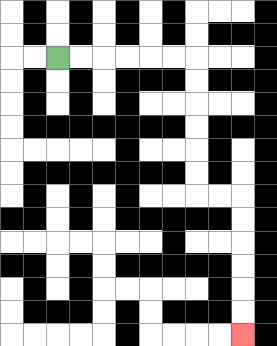{'start': '[2, 2]', 'end': '[10, 14]', 'path_directions': 'R,R,R,R,R,R,D,D,D,D,D,D,R,R,D,D,D,D,D,D', 'path_coordinates': '[[2, 2], [3, 2], [4, 2], [5, 2], [6, 2], [7, 2], [8, 2], [8, 3], [8, 4], [8, 5], [8, 6], [8, 7], [8, 8], [9, 8], [10, 8], [10, 9], [10, 10], [10, 11], [10, 12], [10, 13], [10, 14]]'}